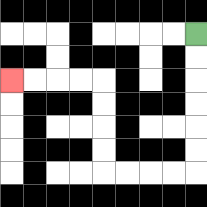{'start': '[8, 1]', 'end': '[0, 3]', 'path_directions': 'D,D,D,D,D,D,L,L,L,L,U,U,U,U,L,L,L,L', 'path_coordinates': '[[8, 1], [8, 2], [8, 3], [8, 4], [8, 5], [8, 6], [8, 7], [7, 7], [6, 7], [5, 7], [4, 7], [4, 6], [4, 5], [4, 4], [4, 3], [3, 3], [2, 3], [1, 3], [0, 3]]'}